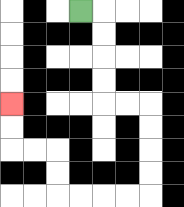{'start': '[3, 0]', 'end': '[0, 4]', 'path_directions': 'R,D,D,D,D,R,R,D,D,D,D,L,L,L,L,U,U,L,L,U,U', 'path_coordinates': '[[3, 0], [4, 0], [4, 1], [4, 2], [4, 3], [4, 4], [5, 4], [6, 4], [6, 5], [6, 6], [6, 7], [6, 8], [5, 8], [4, 8], [3, 8], [2, 8], [2, 7], [2, 6], [1, 6], [0, 6], [0, 5], [0, 4]]'}